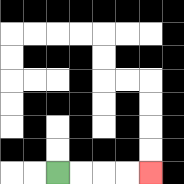{'start': '[2, 7]', 'end': '[6, 7]', 'path_directions': 'R,R,R,R', 'path_coordinates': '[[2, 7], [3, 7], [4, 7], [5, 7], [6, 7]]'}